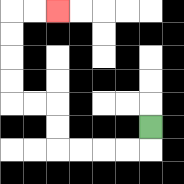{'start': '[6, 5]', 'end': '[2, 0]', 'path_directions': 'D,L,L,L,L,U,U,L,L,U,U,U,U,R,R', 'path_coordinates': '[[6, 5], [6, 6], [5, 6], [4, 6], [3, 6], [2, 6], [2, 5], [2, 4], [1, 4], [0, 4], [0, 3], [0, 2], [0, 1], [0, 0], [1, 0], [2, 0]]'}